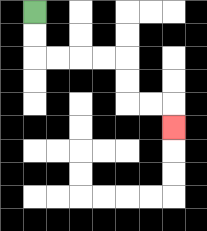{'start': '[1, 0]', 'end': '[7, 5]', 'path_directions': 'D,D,R,R,R,R,D,D,R,R,D', 'path_coordinates': '[[1, 0], [1, 1], [1, 2], [2, 2], [3, 2], [4, 2], [5, 2], [5, 3], [5, 4], [6, 4], [7, 4], [7, 5]]'}